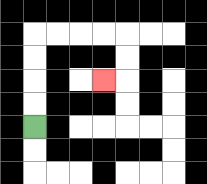{'start': '[1, 5]', 'end': '[4, 3]', 'path_directions': 'U,U,U,U,R,R,R,R,D,D,L', 'path_coordinates': '[[1, 5], [1, 4], [1, 3], [1, 2], [1, 1], [2, 1], [3, 1], [4, 1], [5, 1], [5, 2], [5, 3], [4, 3]]'}